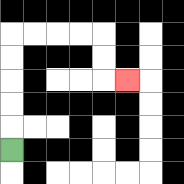{'start': '[0, 6]', 'end': '[5, 3]', 'path_directions': 'U,U,U,U,U,R,R,R,R,D,D,R', 'path_coordinates': '[[0, 6], [0, 5], [0, 4], [0, 3], [0, 2], [0, 1], [1, 1], [2, 1], [3, 1], [4, 1], [4, 2], [4, 3], [5, 3]]'}